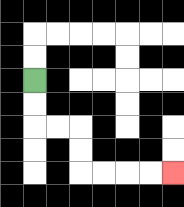{'start': '[1, 3]', 'end': '[7, 7]', 'path_directions': 'D,D,R,R,D,D,R,R,R,R', 'path_coordinates': '[[1, 3], [1, 4], [1, 5], [2, 5], [3, 5], [3, 6], [3, 7], [4, 7], [5, 7], [6, 7], [7, 7]]'}